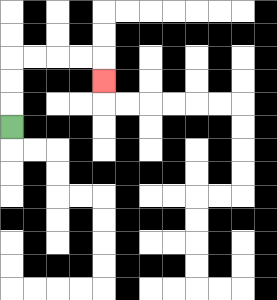{'start': '[0, 5]', 'end': '[4, 3]', 'path_directions': 'U,U,U,R,R,R,R,D', 'path_coordinates': '[[0, 5], [0, 4], [0, 3], [0, 2], [1, 2], [2, 2], [3, 2], [4, 2], [4, 3]]'}